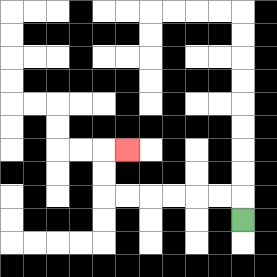{'start': '[10, 9]', 'end': '[5, 6]', 'path_directions': 'U,L,L,L,L,L,L,U,U,R', 'path_coordinates': '[[10, 9], [10, 8], [9, 8], [8, 8], [7, 8], [6, 8], [5, 8], [4, 8], [4, 7], [4, 6], [5, 6]]'}